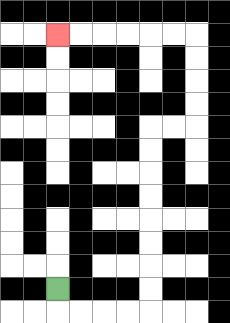{'start': '[2, 12]', 'end': '[2, 1]', 'path_directions': 'D,R,R,R,R,U,U,U,U,U,U,U,U,R,R,U,U,U,U,L,L,L,L,L,L', 'path_coordinates': '[[2, 12], [2, 13], [3, 13], [4, 13], [5, 13], [6, 13], [6, 12], [6, 11], [6, 10], [6, 9], [6, 8], [6, 7], [6, 6], [6, 5], [7, 5], [8, 5], [8, 4], [8, 3], [8, 2], [8, 1], [7, 1], [6, 1], [5, 1], [4, 1], [3, 1], [2, 1]]'}